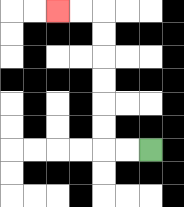{'start': '[6, 6]', 'end': '[2, 0]', 'path_directions': 'L,L,U,U,U,U,U,U,L,L', 'path_coordinates': '[[6, 6], [5, 6], [4, 6], [4, 5], [4, 4], [4, 3], [4, 2], [4, 1], [4, 0], [3, 0], [2, 0]]'}